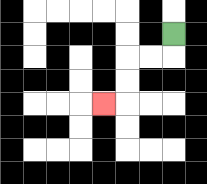{'start': '[7, 1]', 'end': '[4, 4]', 'path_directions': 'D,L,L,D,D,L', 'path_coordinates': '[[7, 1], [7, 2], [6, 2], [5, 2], [5, 3], [5, 4], [4, 4]]'}